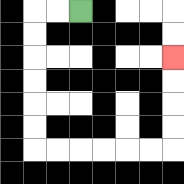{'start': '[3, 0]', 'end': '[7, 2]', 'path_directions': 'L,L,D,D,D,D,D,D,R,R,R,R,R,R,U,U,U,U', 'path_coordinates': '[[3, 0], [2, 0], [1, 0], [1, 1], [1, 2], [1, 3], [1, 4], [1, 5], [1, 6], [2, 6], [3, 6], [4, 6], [5, 6], [6, 6], [7, 6], [7, 5], [7, 4], [7, 3], [7, 2]]'}